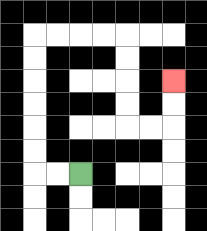{'start': '[3, 7]', 'end': '[7, 3]', 'path_directions': 'L,L,U,U,U,U,U,U,R,R,R,R,D,D,D,D,R,R,U,U', 'path_coordinates': '[[3, 7], [2, 7], [1, 7], [1, 6], [1, 5], [1, 4], [1, 3], [1, 2], [1, 1], [2, 1], [3, 1], [4, 1], [5, 1], [5, 2], [5, 3], [5, 4], [5, 5], [6, 5], [7, 5], [7, 4], [7, 3]]'}